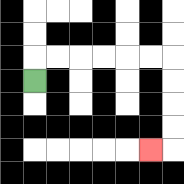{'start': '[1, 3]', 'end': '[6, 6]', 'path_directions': 'U,R,R,R,R,R,R,D,D,D,D,L', 'path_coordinates': '[[1, 3], [1, 2], [2, 2], [3, 2], [4, 2], [5, 2], [6, 2], [7, 2], [7, 3], [7, 4], [7, 5], [7, 6], [6, 6]]'}